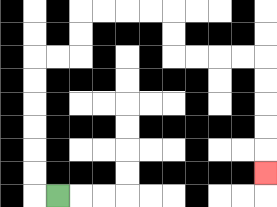{'start': '[2, 8]', 'end': '[11, 7]', 'path_directions': 'L,U,U,U,U,U,U,R,R,U,U,R,R,R,R,D,D,R,R,R,R,D,D,D,D,D', 'path_coordinates': '[[2, 8], [1, 8], [1, 7], [1, 6], [1, 5], [1, 4], [1, 3], [1, 2], [2, 2], [3, 2], [3, 1], [3, 0], [4, 0], [5, 0], [6, 0], [7, 0], [7, 1], [7, 2], [8, 2], [9, 2], [10, 2], [11, 2], [11, 3], [11, 4], [11, 5], [11, 6], [11, 7]]'}